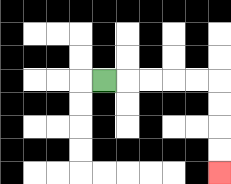{'start': '[4, 3]', 'end': '[9, 7]', 'path_directions': 'R,R,R,R,R,D,D,D,D', 'path_coordinates': '[[4, 3], [5, 3], [6, 3], [7, 3], [8, 3], [9, 3], [9, 4], [9, 5], [9, 6], [9, 7]]'}